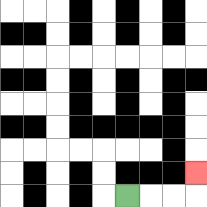{'start': '[5, 8]', 'end': '[8, 7]', 'path_directions': 'R,R,R,U', 'path_coordinates': '[[5, 8], [6, 8], [7, 8], [8, 8], [8, 7]]'}